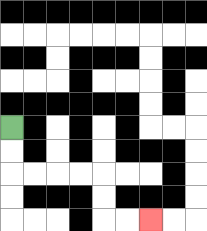{'start': '[0, 5]', 'end': '[6, 9]', 'path_directions': 'D,D,R,R,R,R,D,D,R,R', 'path_coordinates': '[[0, 5], [0, 6], [0, 7], [1, 7], [2, 7], [3, 7], [4, 7], [4, 8], [4, 9], [5, 9], [6, 9]]'}